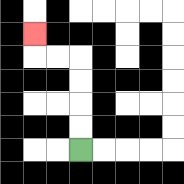{'start': '[3, 6]', 'end': '[1, 1]', 'path_directions': 'U,U,U,U,L,L,U', 'path_coordinates': '[[3, 6], [3, 5], [3, 4], [3, 3], [3, 2], [2, 2], [1, 2], [1, 1]]'}